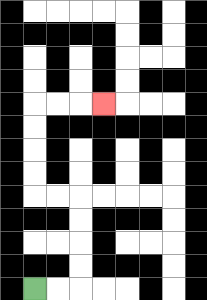{'start': '[1, 12]', 'end': '[4, 4]', 'path_directions': 'R,R,U,U,U,U,L,L,U,U,U,U,R,R,R', 'path_coordinates': '[[1, 12], [2, 12], [3, 12], [3, 11], [3, 10], [3, 9], [3, 8], [2, 8], [1, 8], [1, 7], [1, 6], [1, 5], [1, 4], [2, 4], [3, 4], [4, 4]]'}